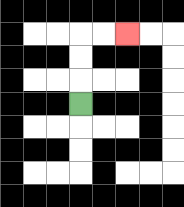{'start': '[3, 4]', 'end': '[5, 1]', 'path_directions': 'U,U,U,R,R', 'path_coordinates': '[[3, 4], [3, 3], [3, 2], [3, 1], [4, 1], [5, 1]]'}